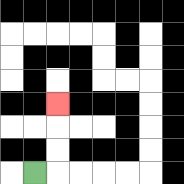{'start': '[1, 7]', 'end': '[2, 4]', 'path_directions': 'R,U,U,U', 'path_coordinates': '[[1, 7], [2, 7], [2, 6], [2, 5], [2, 4]]'}